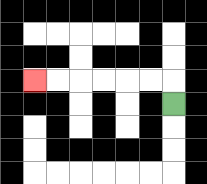{'start': '[7, 4]', 'end': '[1, 3]', 'path_directions': 'U,L,L,L,L,L,L', 'path_coordinates': '[[7, 4], [7, 3], [6, 3], [5, 3], [4, 3], [3, 3], [2, 3], [1, 3]]'}